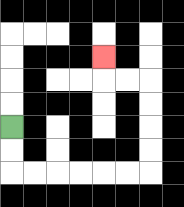{'start': '[0, 5]', 'end': '[4, 2]', 'path_directions': 'D,D,R,R,R,R,R,R,U,U,U,U,L,L,U', 'path_coordinates': '[[0, 5], [0, 6], [0, 7], [1, 7], [2, 7], [3, 7], [4, 7], [5, 7], [6, 7], [6, 6], [6, 5], [6, 4], [6, 3], [5, 3], [4, 3], [4, 2]]'}